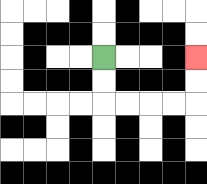{'start': '[4, 2]', 'end': '[8, 2]', 'path_directions': 'D,D,R,R,R,R,U,U', 'path_coordinates': '[[4, 2], [4, 3], [4, 4], [5, 4], [6, 4], [7, 4], [8, 4], [8, 3], [8, 2]]'}